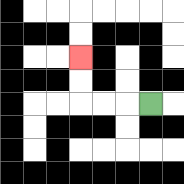{'start': '[6, 4]', 'end': '[3, 2]', 'path_directions': 'L,L,L,U,U', 'path_coordinates': '[[6, 4], [5, 4], [4, 4], [3, 4], [3, 3], [3, 2]]'}